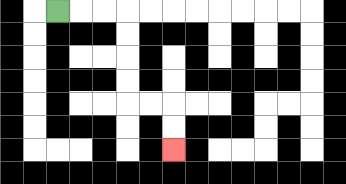{'start': '[2, 0]', 'end': '[7, 6]', 'path_directions': 'R,R,R,D,D,D,D,R,R,D,D', 'path_coordinates': '[[2, 0], [3, 0], [4, 0], [5, 0], [5, 1], [5, 2], [5, 3], [5, 4], [6, 4], [7, 4], [7, 5], [7, 6]]'}